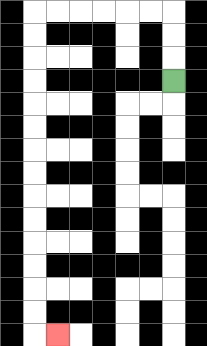{'start': '[7, 3]', 'end': '[2, 14]', 'path_directions': 'U,U,U,L,L,L,L,L,L,D,D,D,D,D,D,D,D,D,D,D,D,D,D,R', 'path_coordinates': '[[7, 3], [7, 2], [7, 1], [7, 0], [6, 0], [5, 0], [4, 0], [3, 0], [2, 0], [1, 0], [1, 1], [1, 2], [1, 3], [1, 4], [1, 5], [1, 6], [1, 7], [1, 8], [1, 9], [1, 10], [1, 11], [1, 12], [1, 13], [1, 14], [2, 14]]'}